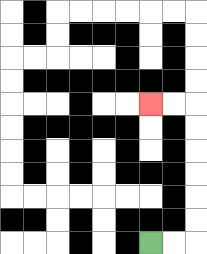{'start': '[6, 10]', 'end': '[6, 4]', 'path_directions': 'R,R,U,U,U,U,U,U,L,L', 'path_coordinates': '[[6, 10], [7, 10], [8, 10], [8, 9], [8, 8], [8, 7], [8, 6], [8, 5], [8, 4], [7, 4], [6, 4]]'}